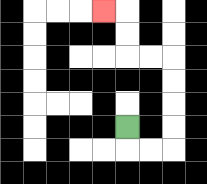{'start': '[5, 5]', 'end': '[4, 0]', 'path_directions': 'D,R,R,U,U,U,U,L,L,U,U,L', 'path_coordinates': '[[5, 5], [5, 6], [6, 6], [7, 6], [7, 5], [7, 4], [7, 3], [7, 2], [6, 2], [5, 2], [5, 1], [5, 0], [4, 0]]'}